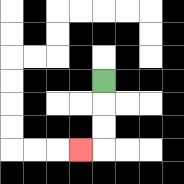{'start': '[4, 3]', 'end': '[3, 6]', 'path_directions': 'D,D,D,L', 'path_coordinates': '[[4, 3], [4, 4], [4, 5], [4, 6], [3, 6]]'}